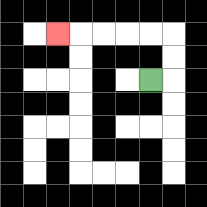{'start': '[6, 3]', 'end': '[2, 1]', 'path_directions': 'R,U,U,L,L,L,L,L', 'path_coordinates': '[[6, 3], [7, 3], [7, 2], [7, 1], [6, 1], [5, 1], [4, 1], [3, 1], [2, 1]]'}